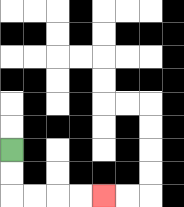{'start': '[0, 6]', 'end': '[4, 8]', 'path_directions': 'D,D,R,R,R,R', 'path_coordinates': '[[0, 6], [0, 7], [0, 8], [1, 8], [2, 8], [3, 8], [4, 8]]'}